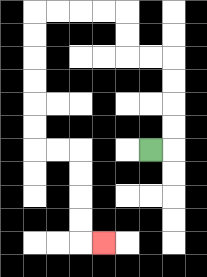{'start': '[6, 6]', 'end': '[4, 10]', 'path_directions': 'R,U,U,U,U,L,L,U,U,L,L,L,L,D,D,D,D,D,D,R,R,D,D,D,D,R', 'path_coordinates': '[[6, 6], [7, 6], [7, 5], [7, 4], [7, 3], [7, 2], [6, 2], [5, 2], [5, 1], [5, 0], [4, 0], [3, 0], [2, 0], [1, 0], [1, 1], [1, 2], [1, 3], [1, 4], [1, 5], [1, 6], [2, 6], [3, 6], [3, 7], [3, 8], [3, 9], [3, 10], [4, 10]]'}